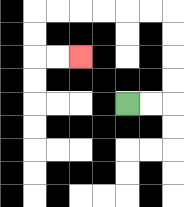{'start': '[5, 4]', 'end': '[3, 2]', 'path_directions': 'R,R,U,U,U,U,L,L,L,L,L,L,D,D,R,R', 'path_coordinates': '[[5, 4], [6, 4], [7, 4], [7, 3], [7, 2], [7, 1], [7, 0], [6, 0], [5, 0], [4, 0], [3, 0], [2, 0], [1, 0], [1, 1], [1, 2], [2, 2], [3, 2]]'}